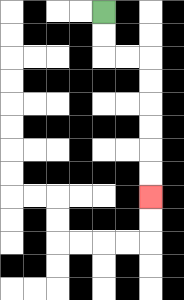{'start': '[4, 0]', 'end': '[6, 8]', 'path_directions': 'D,D,R,R,D,D,D,D,D,D', 'path_coordinates': '[[4, 0], [4, 1], [4, 2], [5, 2], [6, 2], [6, 3], [6, 4], [6, 5], [6, 6], [6, 7], [6, 8]]'}